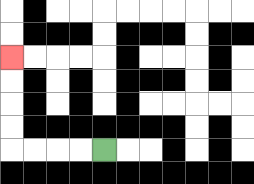{'start': '[4, 6]', 'end': '[0, 2]', 'path_directions': 'L,L,L,L,U,U,U,U', 'path_coordinates': '[[4, 6], [3, 6], [2, 6], [1, 6], [0, 6], [0, 5], [0, 4], [0, 3], [0, 2]]'}